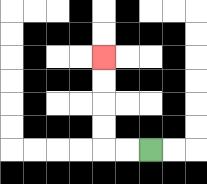{'start': '[6, 6]', 'end': '[4, 2]', 'path_directions': 'L,L,U,U,U,U', 'path_coordinates': '[[6, 6], [5, 6], [4, 6], [4, 5], [4, 4], [4, 3], [4, 2]]'}